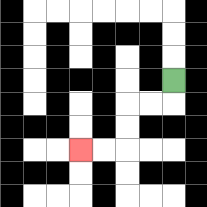{'start': '[7, 3]', 'end': '[3, 6]', 'path_directions': 'D,L,L,D,D,L,L', 'path_coordinates': '[[7, 3], [7, 4], [6, 4], [5, 4], [5, 5], [5, 6], [4, 6], [3, 6]]'}